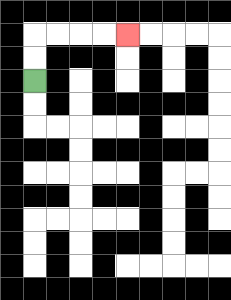{'start': '[1, 3]', 'end': '[5, 1]', 'path_directions': 'U,U,R,R,R,R', 'path_coordinates': '[[1, 3], [1, 2], [1, 1], [2, 1], [3, 1], [4, 1], [5, 1]]'}